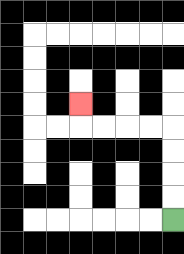{'start': '[7, 9]', 'end': '[3, 4]', 'path_directions': 'U,U,U,U,L,L,L,L,U', 'path_coordinates': '[[7, 9], [7, 8], [7, 7], [7, 6], [7, 5], [6, 5], [5, 5], [4, 5], [3, 5], [3, 4]]'}